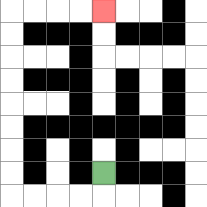{'start': '[4, 7]', 'end': '[4, 0]', 'path_directions': 'D,L,L,L,L,U,U,U,U,U,U,U,U,R,R,R,R', 'path_coordinates': '[[4, 7], [4, 8], [3, 8], [2, 8], [1, 8], [0, 8], [0, 7], [0, 6], [0, 5], [0, 4], [0, 3], [0, 2], [0, 1], [0, 0], [1, 0], [2, 0], [3, 0], [4, 0]]'}